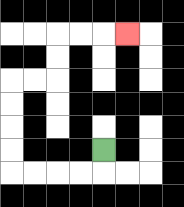{'start': '[4, 6]', 'end': '[5, 1]', 'path_directions': 'D,L,L,L,L,U,U,U,U,R,R,U,U,R,R,R', 'path_coordinates': '[[4, 6], [4, 7], [3, 7], [2, 7], [1, 7], [0, 7], [0, 6], [0, 5], [0, 4], [0, 3], [1, 3], [2, 3], [2, 2], [2, 1], [3, 1], [4, 1], [5, 1]]'}